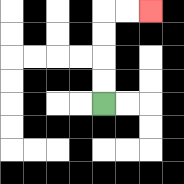{'start': '[4, 4]', 'end': '[6, 0]', 'path_directions': 'U,U,U,U,R,R', 'path_coordinates': '[[4, 4], [4, 3], [4, 2], [4, 1], [4, 0], [5, 0], [6, 0]]'}